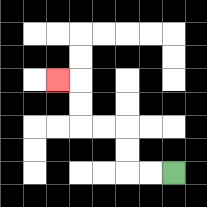{'start': '[7, 7]', 'end': '[2, 3]', 'path_directions': 'L,L,U,U,L,L,U,U,L', 'path_coordinates': '[[7, 7], [6, 7], [5, 7], [5, 6], [5, 5], [4, 5], [3, 5], [3, 4], [3, 3], [2, 3]]'}